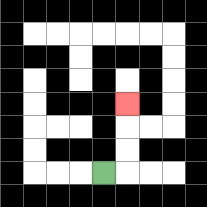{'start': '[4, 7]', 'end': '[5, 4]', 'path_directions': 'R,U,U,U', 'path_coordinates': '[[4, 7], [5, 7], [5, 6], [5, 5], [5, 4]]'}